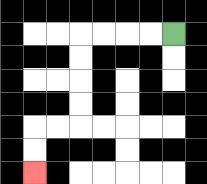{'start': '[7, 1]', 'end': '[1, 7]', 'path_directions': 'L,L,L,L,D,D,D,D,L,L,D,D', 'path_coordinates': '[[7, 1], [6, 1], [5, 1], [4, 1], [3, 1], [3, 2], [3, 3], [3, 4], [3, 5], [2, 5], [1, 5], [1, 6], [1, 7]]'}